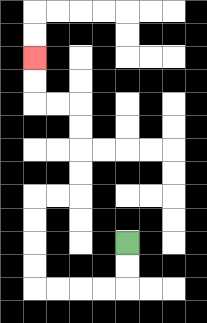{'start': '[5, 10]', 'end': '[1, 2]', 'path_directions': 'D,D,L,L,L,L,U,U,U,U,R,R,U,U,U,U,L,L,U,U', 'path_coordinates': '[[5, 10], [5, 11], [5, 12], [4, 12], [3, 12], [2, 12], [1, 12], [1, 11], [1, 10], [1, 9], [1, 8], [2, 8], [3, 8], [3, 7], [3, 6], [3, 5], [3, 4], [2, 4], [1, 4], [1, 3], [1, 2]]'}